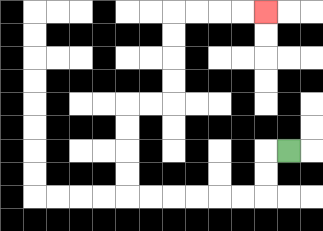{'start': '[12, 6]', 'end': '[11, 0]', 'path_directions': 'L,D,D,L,L,L,L,L,L,U,U,U,U,R,R,U,U,U,U,R,R,R,R', 'path_coordinates': '[[12, 6], [11, 6], [11, 7], [11, 8], [10, 8], [9, 8], [8, 8], [7, 8], [6, 8], [5, 8], [5, 7], [5, 6], [5, 5], [5, 4], [6, 4], [7, 4], [7, 3], [7, 2], [7, 1], [7, 0], [8, 0], [9, 0], [10, 0], [11, 0]]'}